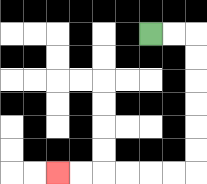{'start': '[6, 1]', 'end': '[2, 7]', 'path_directions': 'R,R,D,D,D,D,D,D,L,L,L,L,L,L', 'path_coordinates': '[[6, 1], [7, 1], [8, 1], [8, 2], [8, 3], [8, 4], [8, 5], [8, 6], [8, 7], [7, 7], [6, 7], [5, 7], [4, 7], [3, 7], [2, 7]]'}